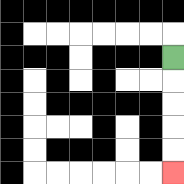{'start': '[7, 2]', 'end': '[7, 7]', 'path_directions': 'D,D,D,D,D', 'path_coordinates': '[[7, 2], [7, 3], [7, 4], [7, 5], [7, 6], [7, 7]]'}